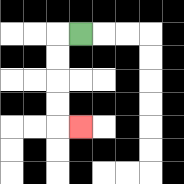{'start': '[3, 1]', 'end': '[3, 5]', 'path_directions': 'L,D,D,D,D,R', 'path_coordinates': '[[3, 1], [2, 1], [2, 2], [2, 3], [2, 4], [2, 5], [3, 5]]'}